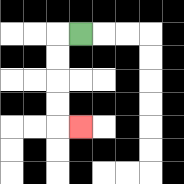{'start': '[3, 1]', 'end': '[3, 5]', 'path_directions': 'L,D,D,D,D,R', 'path_coordinates': '[[3, 1], [2, 1], [2, 2], [2, 3], [2, 4], [2, 5], [3, 5]]'}